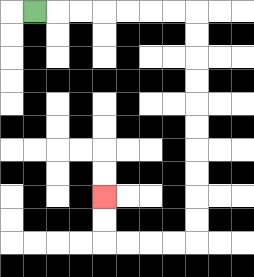{'start': '[1, 0]', 'end': '[4, 8]', 'path_directions': 'R,R,R,R,R,R,R,D,D,D,D,D,D,D,D,D,D,L,L,L,L,U,U', 'path_coordinates': '[[1, 0], [2, 0], [3, 0], [4, 0], [5, 0], [6, 0], [7, 0], [8, 0], [8, 1], [8, 2], [8, 3], [8, 4], [8, 5], [8, 6], [8, 7], [8, 8], [8, 9], [8, 10], [7, 10], [6, 10], [5, 10], [4, 10], [4, 9], [4, 8]]'}